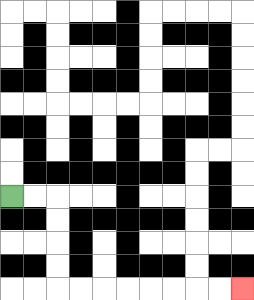{'start': '[0, 8]', 'end': '[10, 12]', 'path_directions': 'R,R,D,D,D,D,R,R,R,R,R,R,R,R', 'path_coordinates': '[[0, 8], [1, 8], [2, 8], [2, 9], [2, 10], [2, 11], [2, 12], [3, 12], [4, 12], [5, 12], [6, 12], [7, 12], [8, 12], [9, 12], [10, 12]]'}